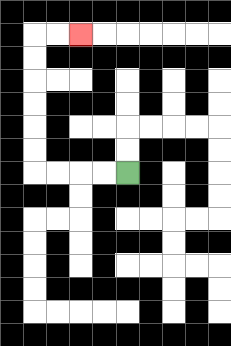{'start': '[5, 7]', 'end': '[3, 1]', 'path_directions': 'L,L,L,L,U,U,U,U,U,U,R,R', 'path_coordinates': '[[5, 7], [4, 7], [3, 7], [2, 7], [1, 7], [1, 6], [1, 5], [1, 4], [1, 3], [1, 2], [1, 1], [2, 1], [3, 1]]'}